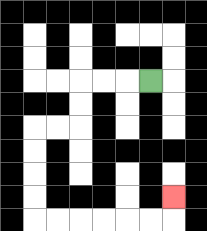{'start': '[6, 3]', 'end': '[7, 8]', 'path_directions': 'L,L,L,D,D,L,L,D,D,D,D,R,R,R,R,R,R,U', 'path_coordinates': '[[6, 3], [5, 3], [4, 3], [3, 3], [3, 4], [3, 5], [2, 5], [1, 5], [1, 6], [1, 7], [1, 8], [1, 9], [2, 9], [3, 9], [4, 9], [5, 9], [6, 9], [7, 9], [7, 8]]'}